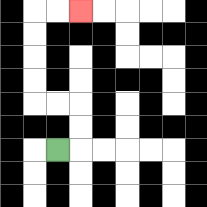{'start': '[2, 6]', 'end': '[3, 0]', 'path_directions': 'R,U,U,L,L,U,U,U,U,R,R', 'path_coordinates': '[[2, 6], [3, 6], [3, 5], [3, 4], [2, 4], [1, 4], [1, 3], [1, 2], [1, 1], [1, 0], [2, 0], [3, 0]]'}